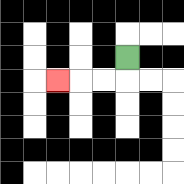{'start': '[5, 2]', 'end': '[2, 3]', 'path_directions': 'D,L,L,L', 'path_coordinates': '[[5, 2], [5, 3], [4, 3], [3, 3], [2, 3]]'}